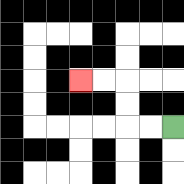{'start': '[7, 5]', 'end': '[3, 3]', 'path_directions': 'L,L,U,U,L,L', 'path_coordinates': '[[7, 5], [6, 5], [5, 5], [5, 4], [5, 3], [4, 3], [3, 3]]'}